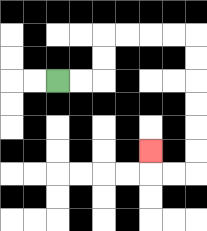{'start': '[2, 3]', 'end': '[6, 6]', 'path_directions': 'R,R,U,U,R,R,R,R,D,D,D,D,D,D,L,L,U', 'path_coordinates': '[[2, 3], [3, 3], [4, 3], [4, 2], [4, 1], [5, 1], [6, 1], [7, 1], [8, 1], [8, 2], [8, 3], [8, 4], [8, 5], [8, 6], [8, 7], [7, 7], [6, 7], [6, 6]]'}